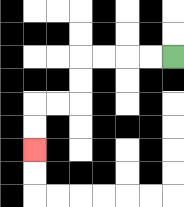{'start': '[7, 2]', 'end': '[1, 6]', 'path_directions': 'L,L,L,L,D,D,L,L,D,D', 'path_coordinates': '[[7, 2], [6, 2], [5, 2], [4, 2], [3, 2], [3, 3], [3, 4], [2, 4], [1, 4], [1, 5], [1, 6]]'}